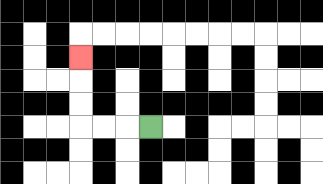{'start': '[6, 5]', 'end': '[3, 2]', 'path_directions': 'L,L,L,U,U,U', 'path_coordinates': '[[6, 5], [5, 5], [4, 5], [3, 5], [3, 4], [3, 3], [3, 2]]'}